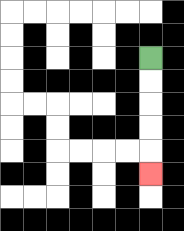{'start': '[6, 2]', 'end': '[6, 7]', 'path_directions': 'D,D,D,D,D', 'path_coordinates': '[[6, 2], [6, 3], [6, 4], [6, 5], [6, 6], [6, 7]]'}